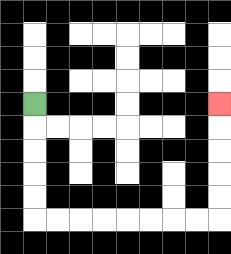{'start': '[1, 4]', 'end': '[9, 4]', 'path_directions': 'D,D,D,D,D,R,R,R,R,R,R,R,R,U,U,U,U,U', 'path_coordinates': '[[1, 4], [1, 5], [1, 6], [1, 7], [1, 8], [1, 9], [2, 9], [3, 9], [4, 9], [5, 9], [6, 9], [7, 9], [8, 9], [9, 9], [9, 8], [9, 7], [9, 6], [9, 5], [9, 4]]'}